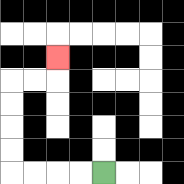{'start': '[4, 7]', 'end': '[2, 2]', 'path_directions': 'L,L,L,L,U,U,U,U,R,R,U', 'path_coordinates': '[[4, 7], [3, 7], [2, 7], [1, 7], [0, 7], [0, 6], [0, 5], [0, 4], [0, 3], [1, 3], [2, 3], [2, 2]]'}